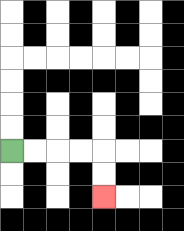{'start': '[0, 6]', 'end': '[4, 8]', 'path_directions': 'R,R,R,R,D,D', 'path_coordinates': '[[0, 6], [1, 6], [2, 6], [3, 6], [4, 6], [4, 7], [4, 8]]'}